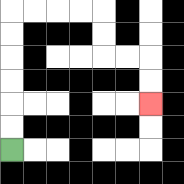{'start': '[0, 6]', 'end': '[6, 4]', 'path_directions': 'U,U,U,U,U,U,R,R,R,R,D,D,R,R,D,D', 'path_coordinates': '[[0, 6], [0, 5], [0, 4], [0, 3], [0, 2], [0, 1], [0, 0], [1, 0], [2, 0], [3, 0], [4, 0], [4, 1], [4, 2], [5, 2], [6, 2], [6, 3], [6, 4]]'}